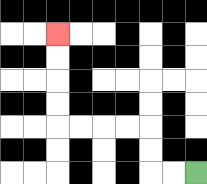{'start': '[8, 7]', 'end': '[2, 1]', 'path_directions': 'L,L,U,U,L,L,L,L,U,U,U,U', 'path_coordinates': '[[8, 7], [7, 7], [6, 7], [6, 6], [6, 5], [5, 5], [4, 5], [3, 5], [2, 5], [2, 4], [2, 3], [2, 2], [2, 1]]'}